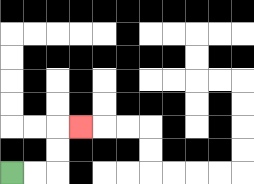{'start': '[0, 7]', 'end': '[3, 5]', 'path_directions': 'R,R,U,U,R', 'path_coordinates': '[[0, 7], [1, 7], [2, 7], [2, 6], [2, 5], [3, 5]]'}